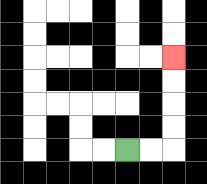{'start': '[5, 6]', 'end': '[7, 2]', 'path_directions': 'R,R,U,U,U,U', 'path_coordinates': '[[5, 6], [6, 6], [7, 6], [7, 5], [7, 4], [7, 3], [7, 2]]'}